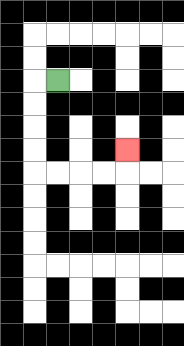{'start': '[2, 3]', 'end': '[5, 6]', 'path_directions': 'L,D,D,D,D,R,R,R,R,U', 'path_coordinates': '[[2, 3], [1, 3], [1, 4], [1, 5], [1, 6], [1, 7], [2, 7], [3, 7], [4, 7], [5, 7], [5, 6]]'}